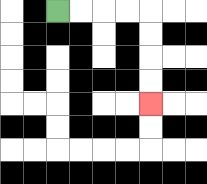{'start': '[2, 0]', 'end': '[6, 4]', 'path_directions': 'R,R,R,R,D,D,D,D', 'path_coordinates': '[[2, 0], [3, 0], [4, 0], [5, 0], [6, 0], [6, 1], [6, 2], [6, 3], [6, 4]]'}